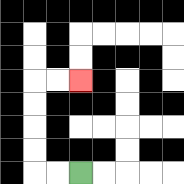{'start': '[3, 7]', 'end': '[3, 3]', 'path_directions': 'L,L,U,U,U,U,R,R', 'path_coordinates': '[[3, 7], [2, 7], [1, 7], [1, 6], [1, 5], [1, 4], [1, 3], [2, 3], [3, 3]]'}